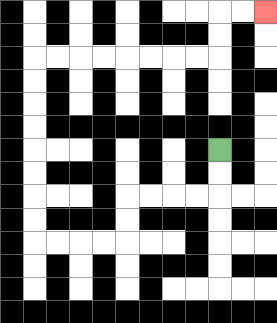{'start': '[9, 6]', 'end': '[11, 0]', 'path_directions': 'D,D,L,L,L,L,D,D,L,L,L,L,U,U,U,U,U,U,U,U,R,R,R,R,R,R,R,R,U,U,R,R', 'path_coordinates': '[[9, 6], [9, 7], [9, 8], [8, 8], [7, 8], [6, 8], [5, 8], [5, 9], [5, 10], [4, 10], [3, 10], [2, 10], [1, 10], [1, 9], [1, 8], [1, 7], [1, 6], [1, 5], [1, 4], [1, 3], [1, 2], [2, 2], [3, 2], [4, 2], [5, 2], [6, 2], [7, 2], [8, 2], [9, 2], [9, 1], [9, 0], [10, 0], [11, 0]]'}